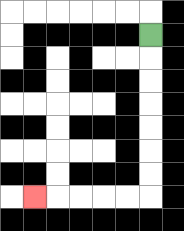{'start': '[6, 1]', 'end': '[1, 8]', 'path_directions': 'D,D,D,D,D,D,D,L,L,L,L,L', 'path_coordinates': '[[6, 1], [6, 2], [6, 3], [6, 4], [6, 5], [6, 6], [6, 7], [6, 8], [5, 8], [4, 8], [3, 8], [2, 8], [1, 8]]'}